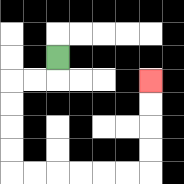{'start': '[2, 2]', 'end': '[6, 3]', 'path_directions': 'D,L,L,D,D,D,D,R,R,R,R,R,R,U,U,U,U', 'path_coordinates': '[[2, 2], [2, 3], [1, 3], [0, 3], [0, 4], [0, 5], [0, 6], [0, 7], [1, 7], [2, 7], [3, 7], [4, 7], [5, 7], [6, 7], [6, 6], [6, 5], [6, 4], [6, 3]]'}